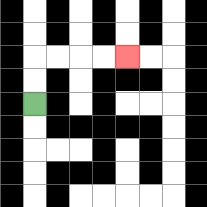{'start': '[1, 4]', 'end': '[5, 2]', 'path_directions': 'U,U,R,R,R,R', 'path_coordinates': '[[1, 4], [1, 3], [1, 2], [2, 2], [3, 2], [4, 2], [5, 2]]'}